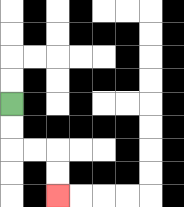{'start': '[0, 4]', 'end': '[2, 8]', 'path_directions': 'D,D,R,R,D,D', 'path_coordinates': '[[0, 4], [0, 5], [0, 6], [1, 6], [2, 6], [2, 7], [2, 8]]'}